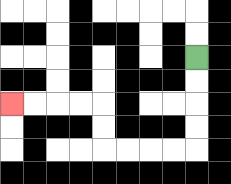{'start': '[8, 2]', 'end': '[0, 4]', 'path_directions': 'D,D,D,D,L,L,L,L,U,U,L,L,L,L', 'path_coordinates': '[[8, 2], [8, 3], [8, 4], [8, 5], [8, 6], [7, 6], [6, 6], [5, 6], [4, 6], [4, 5], [4, 4], [3, 4], [2, 4], [1, 4], [0, 4]]'}